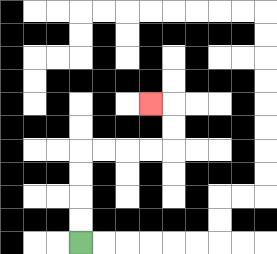{'start': '[3, 10]', 'end': '[6, 4]', 'path_directions': 'U,U,U,U,R,R,R,R,U,U,L', 'path_coordinates': '[[3, 10], [3, 9], [3, 8], [3, 7], [3, 6], [4, 6], [5, 6], [6, 6], [7, 6], [7, 5], [7, 4], [6, 4]]'}